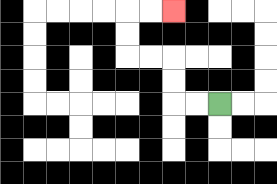{'start': '[9, 4]', 'end': '[7, 0]', 'path_directions': 'L,L,U,U,L,L,U,U,R,R', 'path_coordinates': '[[9, 4], [8, 4], [7, 4], [7, 3], [7, 2], [6, 2], [5, 2], [5, 1], [5, 0], [6, 0], [7, 0]]'}